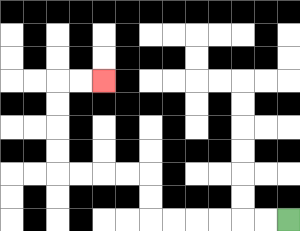{'start': '[12, 9]', 'end': '[4, 3]', 'path_directions': 'L,L,L,L,L,L,U,U,L,L,L,L,U,U,U,U,R,R', 'path_coordinates': '[[12, 9], [11, 9], [10, 9], [9, 9], [8, 9], [7, 9], [6, 9], [6, 8], [6, 7], [5, 7], [4, 7], [3, 7], [2, 7], [2, 6], [2, 5], [2, 4], [2, 3], [3, 3], [4, 3]]'}